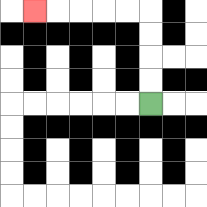{'start': '[6, 4]', 'end': '[1, 0]', 'path_directions': 'U,U,U,U,L,L,L,L,L', 'path_coordinates': '[[6, 4], [6, 3], [6, 2], [6, 1], [6, 0], [5, 0], [4, 0], [3, 0], [2, 0], [1, 0]]'}